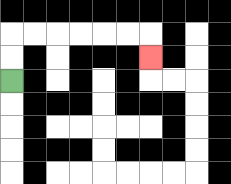{'start': '[0, 3]', 'end': '[6, 2]', 'path_directions': 'U,U,R,R,R,R,R,R,D', 'path_coordinates': '[[0, 3], [0, 2], [0, 1], [1, 1], [2, 1], [3, 1], [4, 1], [5, 1], [6, 1], [6, 2]]'}